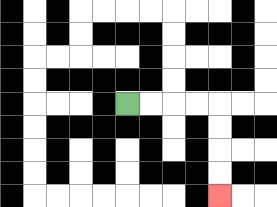{'start': '[5, 4]', 'end': '[9, 8]', 'path_directions': 'R,R,R,R,D,D,D,D', 'path_coordinates': '[[5, 4], [6, 4], [7, 4], [8, 4], [9, 4], [9, 5], [9, 6], [9, 7], [9, 8]]'}